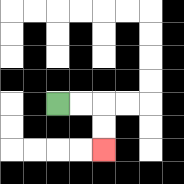{'start': '[2, 4]', 'end': '[4, 6]', 'path_directions': 'R,R,D,D', 'path_coordinates': '[[2, 4], [3, 4], [4, 4], [4, 5], [4, 6]]'}